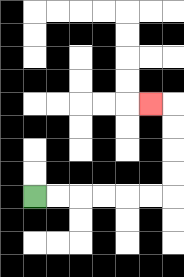{'start': '[1, 8]', 'end': '[6, 4]', 'path_directions': 'R,R,R,R,R,R,U,U,U,U,L', 'path_coordinates': '[[1, 8], [2, 8], [3, 8], [4, 8], [5, 8], [6, 8], [7, 8], [7, 7], [7, 6], [7, 5], [7, 4], [6, 4]]'}